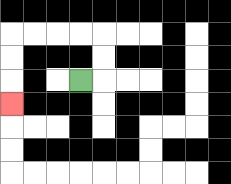{'start': '[3, 3]', 'end': '[0, 4]', 'path_directions': 'R,U,U,L,L,L,L,D,D,D', 'path_coordinates': '[[3, 3], [4, 3], [4, 2], [4, 1], [3, 1], [2, 1], [1, 1], [0, 1], [0, 2], [0, 3], [0, 4]]'}